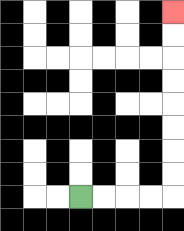{'start': '[3, 8]', 'end': '[7, 0]', 'path_directions': 'R,R,R,R,U,U,U,U,U,U,U,U', 'path_coordinates': '[[3, 8], [4, 8], [5, 8], [6, 8], [7, 8], [7, 7], [7, 6], [7, 5], [7, 4], [7, 3], [7, 2], [7, 1], [7, 0]]'}